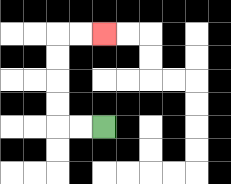{'start': '[4, 5]', 'end': '[4, 1]', 'path_directions': 'L,L,U,U,U,U,R,R', 'path_coordinates': '[[4, 5], [3, 5], [2, 5], [2, 4], [2, 3], [2, 2], [2, 1], [3, 1], [4, 1]]'}